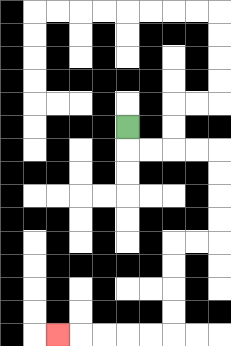{'start': '[5, 5]', 'end': '[2, 14]', 'path_directions': 'D,R,R,R,R,D,D,D,D,L,L,D,D,D,D,L,L,L,L,L', 'path_coordinates': '[[5, 5], [5, 6], [6, 6], [7, 6], [8, 6], [9, 6], [9, 7], [9, 8], [9, 9], [9, 10], [8, 10], [7, 10], [7, 11], [7, 12], [7, 13], [7, 14], [6, 14], [5, 14], [4, 14], [3, 14], [2, 14]]'}